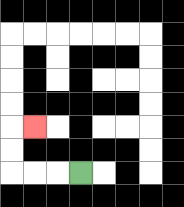{'start': '[3, 7]', 'end': '[1, 5]', 'path_directions': 'L,L,L,U,U,R', 'path_coordinates': '[[3, 7], [2, 7], [1, 7], [0, 7], [0, 6], [0, 5], [1, 5]]'}